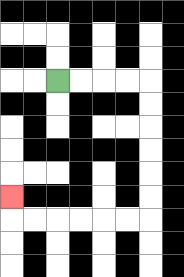{'start': '[2, 3]', 'end': '[0, 8]', 'path_directions': 'R,R,R,R,D,D,D,D,D,D,L,L,L,L,L,L,U', 'path_coordinates': '[[2, 3], [3, 3], [4, 3], [5, 3], [6, 3], [6, 4], [6, 5], [6, 6], [6, 7], [6, 8], [6, 9], [5, 9], [4, 9], [3, 9], [2, 9], [1, 9], [0, 9], [0, 8]]'}